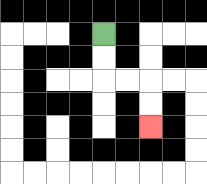{'start': '[4, 1]', 'end': '[6, 5]', 'path_directions': 'D,D,R,R,D,D', 'path_coordinates': '[[4, 1], [4, 2], [4, 3], [5, 3], [6, 3], [6, 4], [6, 5]]'}